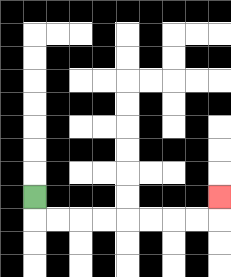{'start': '[1, 8]', 'end': '[9, 8]', 'path_directions': 'D,R,R,R,R,R,R,R,R,U', 'path_coordinates': '[[1, 8], [1, 9], [2, 9], [3, 9], [4, 9], [5, 9], [6, 9], [7, 9], [8, 9], [9, 9], [9, 8]]'}